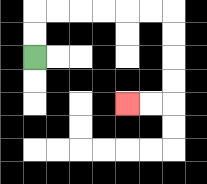{'start': '[1, 2]', 'end': '[5, 4]', 'path_directions': 'U,U,R,R,R,R,R,R,D,D,D,D,L,L', 'path_coordinates': '[[1, 2], [1, 1], [1, 0], [2, 0], [3, 0], [4, 0], [5, 0], [6, 0], [7, 0], [7, 1], [7, 2], [7, 3], [7, 4], [6, 4], [5, 4]]'}